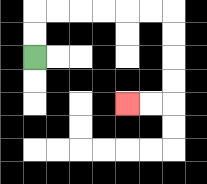{'start': '[1, 2]', 'end': '[5, 4]', 'path_directions': 'U,U,R,R,R,R,R,R,D,D,D,D,L,L', 'path_coordinates': '[[1, 2], [1, 1], [1, 0], [2, 0], [3, 0], [4, 0], [5, 0], [6, 0], [7, 0], [7, 1], [7, 2], [7, 3], [7, 4], [6, 4], [5, 4]]'}